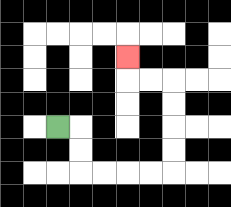{'start': '[2, 5]', 'end': '[5, 2]', 'path_directions': 'R,D,D,R,R,R,R,U,U,U,U,L,L,U', 'path_coordinates': '[[2, 5], [3, 5], [3, 6], [3, 7], [4, 7], [5, 7], [6, 7], [7, 7], [7, 6], [7, 5], [7, 4], [7, 3], [6, 3], [5, 3], [5, 2]]'}